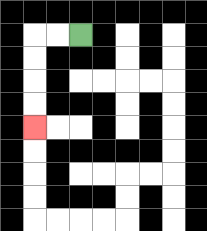{'start': '[3, 1]', 'end': '[1, 5]', 'path_directions': 'L,L,D,D,D,D', 'path_coordinates': '[[3, 1], [2, 1], [1, 1], [1, 2], [1, 3], [1, 4], [1, 5]]'}